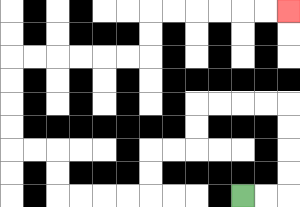{'start': '[10, 8]', 'end': '[12, 0]', 'path_directions': 'R,R,U,U,U,U,L,L,L,L,D,D,L,L,D,D,L,L,L,L,U,U,L,L,U,U,U,U,R,R,R,R,R,R,U,U,R,R,R,R,R,R', 'path_coordinates': '[[10, 8], [11, 8], [12, 8], [12, 7], [12, 6], [12, 5], [12, 4], [11, 4], [10, 4], [9, 4], [8, 4], [8, 5], [8, 6], [7, 6], [6, 6], [6, 7], [6, 8], [5, 8], [4, 8], [3, 8], [2, 8], [2, 7], [2, 6], [1, 6], [0, 6], [0, 5], [0, 4], [0, 3], [0, 2], [1, 2], [2, 2], [3, 2], [4, 2], [5, 2], [6, 2], [6, 1], [6, 0], [7, 0], [8, 0], [9, 0], [10, 0], [11, 0], [12, 0]]'}